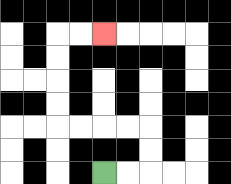{'start': '[4, 7]', 'end': '[4, 1]', 'path_directions': 'R,R,U,U,L,L,L,L,U,U,U,U,R,R', 'path_coordinates': '[[4, 7], [5, 7], [6, 7], [6, 6], [6, 5], [5, 5], [4, 5], [3, 5], [2, 5], [2, 4], [2, 3], [2, 2], [2, 1], [3, 1], [4, 1]]'}